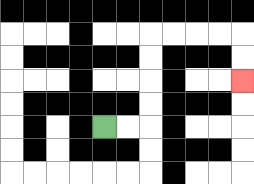{'start': '[4, 5]', 'end': '[10, 3]', 'path_directions': 'R,R,U,U,U,U,R,R,R,R,D,D', 'path_coordinates': '[[4, 5], [5, 5], [6, 5], [6, 4], [6, 3], [6, 2], [6, 1], [7, 1], [8, 1], [9, 1], [10, 1], [10, 2], [10, 3]]'}